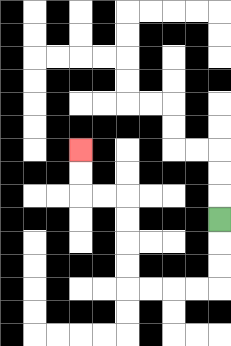{'start': '[9, 9]', 'end': '[3, 6]', 'path_directions': 'D,D,D,L,L,L,L,U,U,U,U,L,L,U,U', 'path_coordinates': '[[9, 9], [9, 10], [9, 11], [9, 12], [8, 12], [7, 12], [6, 12], [5, 12], [5, 11], [5, 10], [5, 9], [5, 8], [4, 8], [3, 8], [3, 7], [3, 6]]'}